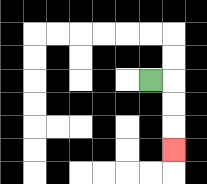{'start': '[6, 3]', 'end': '[7, 6]', 'path_directions': 'R,D,D,D', 'path_coordinates': '[[6, 3], [7, 3], [7, 4], [7, 5], [7, 6]]'}